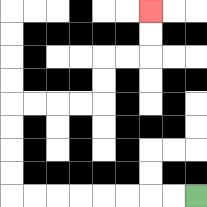{'start': '[8, 8]', 'end': '[6, 0]', 'path_directions': 'L,L,L,L,L,L,L,L,U,U,U,U,R,R,R,R,U,U,R,R,U,U', 'path_coordinates': '[[8, 8], [7, 8], [6, 8], [5, 8], [4, 8], [3, 8], [2, 8], [1, 8], [0, 8], [0, 7], [0, 6], [0, 5], [0, 4], [1, 4], [2, 4], [3, 4], [4, 4], [4, 3], [4, 2], [5, 2], [6, 2], [6, 1], [6, 0]]'}